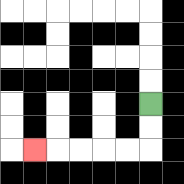{'start': '[6, 4]', 'end': '[1, 6]', 'path_directions': 'D,D,L,L,L,L,L', 'path_coordinates': '[[6, 4], [6, 5], [6, 6], [5, 6], [4, 6], [3, 6], [2, 6], [1, 6]]'}